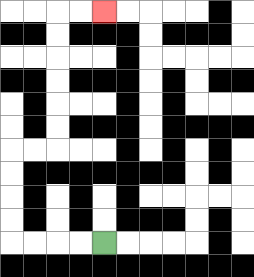{'start': '[4, 10]', 'end': '[4, 0]', 'path_directions': 'L,L,L,L,U,U,U,U,R,R,U,U,U,U,U,U,R,R', 'path_coordinates': '[[4, 10], [3, 10], [2, 10], [1, 10], [0, 10], [0, 9], [0, 8], [0, 7], [0, 6], [1, 6], [2, 6], [2, 5], [2, 4], [2, 3], [2, 2], [2, 1], [2, 0], [3, 0], [4, 0]]'}